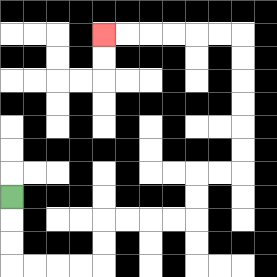{'start': '[0, 8]', 'end': '[4, 1]', 'path_directions': 'D,D,D,R,R,R,R,U,U,R,R,R,R,U,U,R,R,U,U,U,U,U,U,L,L,L,L,L,L', 'path_coordinates': '[[0, 8], [0, 9], [0, 10], [0, 11], [1, 11], [2, 11], [3, 11], [4, 11], [4, 10], [4, 9], [5, 9], [6, 9], [7, 9], [8, 9], [8, 8], [8, 7], [9, 7], [10, 7], [10, 6], [10, 5], [10, 4], [10, 3], [10, 2], [10, 1], [9, 1], [8, 1], [7, 1], [6, 1], [5, 1], [4, 1]]'}